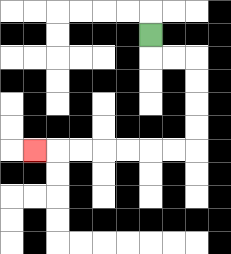{'start': '[6, 1]', 'end': '[1, 6]', 'path_directions': 'D,R,R,D,D,D,D,L,L,L,L,L,L,L', 'path_coordinates': '[[6, 1], [6, 2], [7, 2], [8, 2], [8, 3], [8, 4], [8, 5], [8, 6], [7, 6], [6, 6], [5, 6], [4, 6], [3, 6], [2, 6], [1, 6]]'}